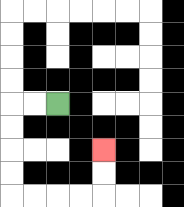{'start': '[2, 4]', 'end': '[4, 6]', 'path_directions': 'L,L,D,D,D,D,R,R,R,R,U,U', 'path_coordinates': '[[2, 4], [1, 4], [0, 4], [0, 5], [0, 6], [0, 7], [0, 8], [1, 8], [2, 8], [3, 8], [4, 8], [4, 7], [4, 6]]'}